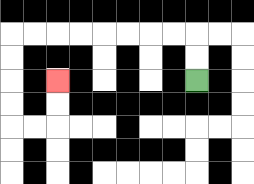{'start': '[8, 3]', 'end': '[2, 3]', 'path_directions': 'U,U,L,L,L,L,L,L,L,L,D,D,D,D,R,R,U,U', 'path_coordinates': '[[8, 3], [8, 2], [8, 1], [7, 1], [6, 1], [5, 1], [4, 1], [3, 1], [2, 1], [1, 1], [0, 1], [0, 2], [0, 3], [0, 4], [0, 5], [1, 5], [2, 5], [2, 4], [2, 3]]'}